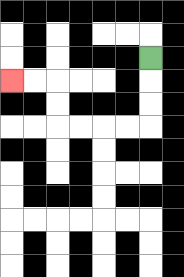{'start': '[6, 2]', 'end': '[0, 3]', 'path_directions': 'D,D,D,L,L,L,L,U,U,L,L', 'path_coordinates': '[[6, 2], [6, 3], [6, 4], [6, 5], [5, 5], [4, 5], [3, 5], [2, 5], [2, 4], [2, 3], [1, 3], [0, 3]]'}